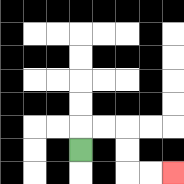{'start': '[3, 6]', 'end': '[7, 7]', 'path_directions': 'U,R,R,D,D,R,R', 'path_coordinates': '[[3, 6], [3, 5], [4, 5], [5, 5], [5, 6], [5, 7], [6, 7], [7, 7]]'}